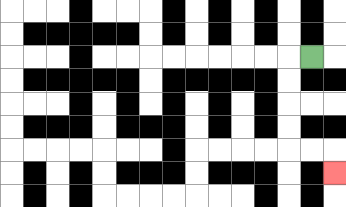{'start': '[13, 2]', 'end': '[14, 7]', 'path_directions': 'L,D,D,D,D,R,R,D', 'path_coordinates': '[[13, 2], [12, 2], [12, 3], [12, 4], [12, 5], [12, 6], [13, 6], [14, 6], [14, 7]]'}